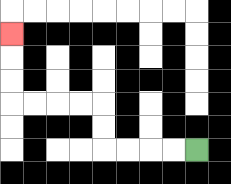{'start': '[8, 6]', 'end': '[0, 1]', 'path_directions': 'L,L,L,L,U,U,L,L,L,L,U,U,U', 'path_coordinates': '[[8, 6], [7, 6], [6, 6], [5, 6], [4, 6], [4, 5], [4, 4], [3, 4], [2, 4], [1, 4], [0, 4], [0, 3], [0, 2], [0, 1]]'}